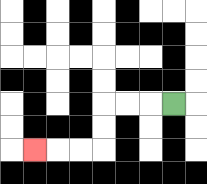{'start': '[7, 4]', 'end': '[1, 6]', 'path_directions': 'L,L,L,D,D,L,L,L', 'path_coordinates': '[[7, 4], [6, 4], [5, 4], [4, 4], [4, 5], [4, 6], [3, 6], [2, 6], [1, 6]]'}